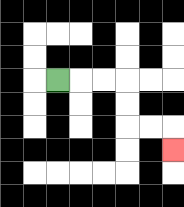{'start': '[2, 3]', 'end': '[7, 6]', 'path_directions': 'R,R,R,D,D,R,R,D', 'path_coordinates': '[[2, 3], [3, 3], [4, 3], [5, 3], [5, 4], [5, 5], [6, 5], [7, 5], [7, 6]]'}